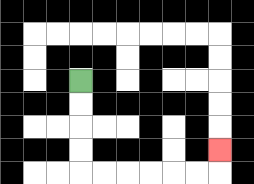{'start': '[3, 3]', 'end': '[9, 6]', 'path_directions': 'D,D,D,D,R,R,R,R,R,R,U', 'path_coordinates': '[[3, 3], [3, 4], [3, 5], [3, 6], [3, 7], [4, 7], [5, 7], [6, 7], [7, 7], [8, 7], [9, 7], [9, 6]]'}